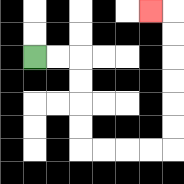{'start': '[1, 2]', 'end': '[6, 0]', 'path_directions': 'R,R,D,D,D,D,R,R,R,R,U,U,U,U,U,U,L', 'path_coordinates': '[[1, 2], [2, 2], [3, 2], [3, 3], [3, 4], [3, 5], [3, 6], [4, 6], [5, 6], [6, 6], [7, 6], [7, 5], [7, 4], [7, 3], [7, 2], [7, 1], [7, 0], [6, 0]]'}